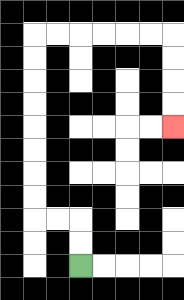{'start': '[3, 11]', 'end': '[7, 5]', 'path_directions': 'U,U,L,L,U,U,U,U,U,U,U,U,R,R,R,R,R,R,D,D,D,D', 'path_coordinates': '[[3, 11], [3, 10], [3, 9], [2, 9], [1, 9], [1, 8], [1, 7], [1, 6], [1, 5], [1, 4], [1, 3], [1, 2], [1, 1], [2, 1], [3, 1], [4, 1], [5, 1], [6, 1], [7, 1], [7, 2], [7, 3], [7, 4], [7, 5]]'}